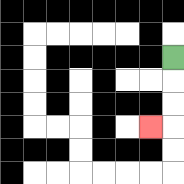{'start': '[7, 2]', 'end': '[6, 5]', 'path_directions': 'D,D,D,L', 'path_coordinates': '[[7, 2], [7, 3], [7, 4], [7, 5], [6, 5]]'}